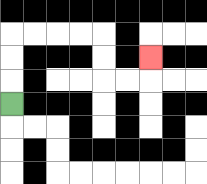{'start': '[0, 4]', 'end': '[6, 2]', 'path_directions': 'U,U,U,R,R,R,R,D,D,R,R,U', 'path_coordinates': '[[0, 4], [0, 3], [0, 2], [0, 1], [1, 1], [2, 1], [3, 1], [4, 1], [4, 2], [4, 3], [5, 3], [6, 3], [6, 2]]'}